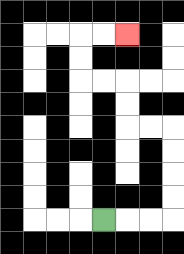{'start': '[4, 9]', 'end': '[5, 1]', 'path_directions': 'R,R,R,U,U,U,U,L,L,U,U,L,L,U,U,R,R', 'path_coordinates': '[[4, 9], [5, 9], [6, 9], [7, 9], [7, 8], [7, 7], [7, 6], [7, 5], [6, 5], [5, 5], [5, 4], [5, 3], [4, 3], [3, 3], [3, 2], [3, 1], [4, 1], [5, 1]]'}